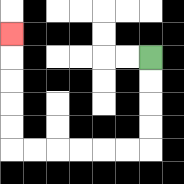{'start': '[6, 2]', 'end': '[0, 1]', 'path_directions': 'D,D,D,D,L,L,L,L,L,L,U,U,U,U,U', 'path_coordinates': '[[6, 2], [6, 3], [6, 4], [6, 5], [6, 6], [5, 6], [4, 6], [3, 6], [2, 6], [1, 6], [0, 6], [0, 5], [0, 4], [0, 3], [0, 2], [0, 1]]'}